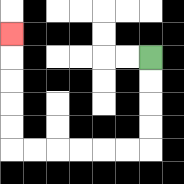{'start': '[6, 2]', 'end': '[0, 1]', 'path_directions': 'D,D,D,D,L,L,L,L,L,L,U,U,U,U,U', 'path_coordinates': '[[6, 2], [6, 3], [6, 4], [6, 5], [6, 6], [5, 6], [4, 6], [3, 6], [2, 6], [1, 6], [0, 6], [0, 5], [0, 4], [0, 3], [0, 2], [0, 1]]'}